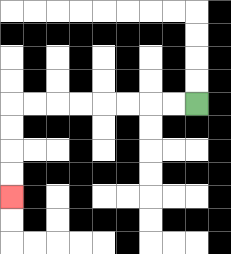{'start': '[8, 4]', 'end': '[0, 8]', 'path_directions': 'L,L,L,L,L,L,L,L,D,D,D,D', 'path_coordinates': '[[8, 4], [7, 4], [6, 4], [5, 4], [4, 4], [3, 4], [2, 4], [1, 4], [0, 4], [0, 5], [0, 6], [0, 7], [0, 8]]'}